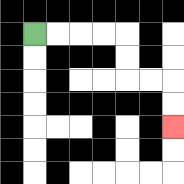{'start': '[1, 1]', 'end': '[7, 5]', 'path_directions': 'R,R,R,R,D,D,R,R,D,D', 'path_coordinates': '[[1, 1], [2, 1], [3, 1], [4, 1], [5, 1], [5, 2], [5, 3], [6, 3], [7, 3], [7, 4], [7, 5]]'}